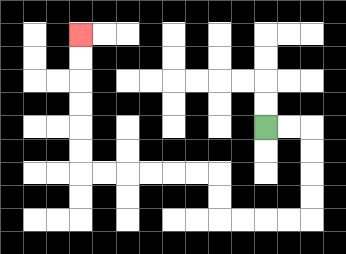{'start': '[11, 5]', 'end': '[3, 1]', 'path_directions': 'R,R,D,D,D,D,L,L,L,L,U,U,L,L,L,L,L,L,U,U,U,U,U,U', 'path_coordinates': '[[11, 5], [12, 5], [13, 5], [13, 6], [13, 7], [13, 8], [13, 9], [12, 9], [11, 9], [10, 9], [9, 9], [9, 8], [9, 7], [8, 7], [7, 7], [6, 7], [5, 7], [4, 7], [3, 7], [3, 6], [3, 5], [3, 4], [3, 3], [3, 2], [3, 1]]'}